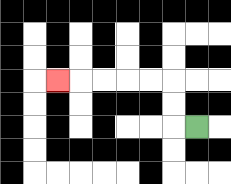{'start': '[8, 5]', 'end': '[2, 3]', 'path_directions': 'L,U,U,L,L,L,L,L', 'path_coordinates': '[[8, 5], [7, 5], [7, 4], [7, 3], [6, 3], [5, 3], [4, 3], [3, 3], [2, 3]]'}